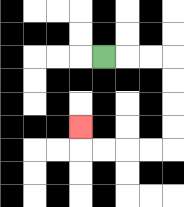{'start': '[4, 2]', 'end': '[3, 5]', 'path_directions': 'R,R,R,D,D,D,D,L,L,L,L,U', 'path_coordinates': '[[4, 2], [5, 2], [6, 2], [7, 2], [7, 3], [7, 4], [7, 5], [7, 6], [6, 6], [5, 6], [4, 6], [3, 6], [3, 5]]'}